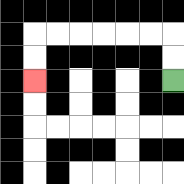{'start': '[7, 3]', 'end': '[1, 3]', 'path_directions': 'U,U,L,L,L,L,L,L,D,D', 'path_coordinates': '[[7, 3], [7, 2], [7, 1], [6, 1], [5, 1], [4, 1], [3, 1], [2, 1], [1, 1], [1, 2], [1, 3]]'}